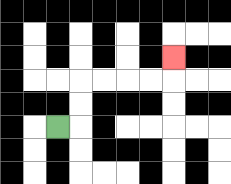{'start': '[2, 5]', 'end': '[7, 2]', 'path_directions': 'R,U,U,R,R,R,R,U', 'path_coordinates': '[[2, 5], [3, 5], [3, 4], [3, 3], [4, 3], [5, 3], [6, 3], [7, 3], [7, 2]]'}